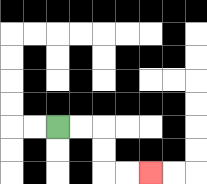{'start': '[2, 5]', 'end': '[6, 7]', 'path_directions': 'R,R,D,D,R,R', 'path_coordinates': '[[2, 5], [3, 5], [4, 5], [4, 6], [4, 7], [5, 7], [6, 7]]'}